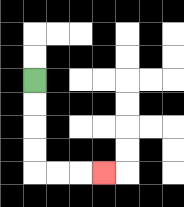{'start': '[1, 3]', 'end': '[4, 7]', 'path_directions': 'D,D,D,D,R,R,R', 'path_coordinates': '[[1, 3], [1, 4], [1, 5], [1, 6], [1, 7], [2, 7], [3, 7], [4, 7]]'}